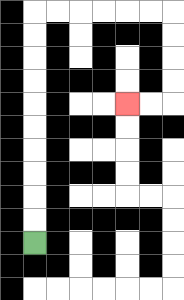{'start': '[1, 10]', 'end': '[5, 4]', 'path_directions': 'U,U,U,U,U,U,U,U,U,U,R,R,R,R,R,R,D,D,D,D,L,L', 'path_coordinates': '[[1, 10], [1, 9], [1, 8], [1, 7], [1, 6], [1, 5], [1, 4], [1, 3], [1, 2], [1, 1], [1, 0], [2, 0], [3, 0], [4, 0], [5, 0], [6, 0], [7, 0], [7, 1], [7, 2], [7, 3], [7, 4], [6, 4], [5, 4]]'}